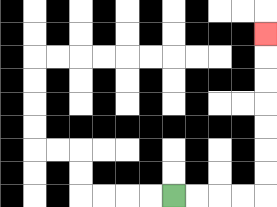{'start': '[7, 8]', 'end': '[11, 1]', 'path_directions': 'R,R,R,R,U,U,U,U,U,U,U', 'path_coordinates': '[[7, 8], [8, 8], [9, 8], [10, 8], [11, 8], [11, 7], [11, 6], [11, 5], [11, 4], [11, 3], [11, 2], [11, 1]]'}